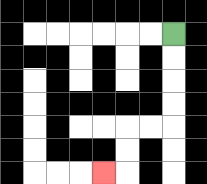{'start': '[7, 1]', 'end': '[4, 7]', 'path_directions': 'D,D,D,D,L,L,D,D,L', 'path_coordinates': '[[7, 1], [7, 2], [7, 3], [7, 4], [7, 5], [6, 5], [5, 5], [5, 6], [5, 7], [4, 7]]'}